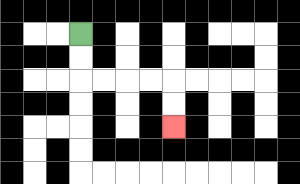{'start': '[3, 1]', 'end': '[7, 5]', 'path_directions': 'D,D,R,R,R,R,D,D', 'path_coordinates': '[[3, 1], [3, 2], [3, 3], [4, 3], [5, 3], [6, 3], [7, 3], [7, 4], [7, 5]]'}